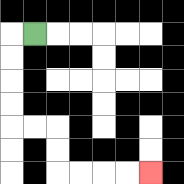{'start': '[1, 1]', 'end': '[6, 7]', 'path_directions': 'L,D,D,D,D,R,R,D,D,R,R,R,R', 'path_coordinates': '[[1, 1], [0, 1], [0, 2], [0, 3], [0, 4], [0, 5], [1, 5], [2, 5], [2, 6], [2, 7], [3, 7], [4, 7], [5, 7], [6, 7]]'}